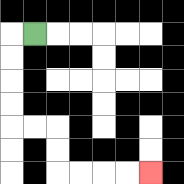{'start': '[1, 1]', 'end': '[6, 7]', 'path_directions': 'L,D,D,D,D,R,R,D,D,R,R,R,R', 'path_coordinates': '[[1, 1], [0, 1], [0, 2], [0, 3], [0, 4], [0, 5], [1, 5], [2, 5], [2, 6], [2, 7], [3, 7], [4, 7], [5, 7], [6, 7]]'}